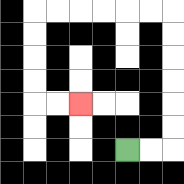{'start': '[5, 6]', 'end': '[3, 4]', 'path_directions': 'R,R,U,U,U,U,U,U,L,L,L,L,L,L,D,D,D,D,R,R', 'path_coordinates': '[[5, 6], [6, 6], [7, 6], [7, 5], [7, 4], [7, 3], [7, 2], [7, 1], [7, 0], [6, 0], [5, 0], [4, 0], [3, 0], [2, 0], [1, 0], [1, 1], [1, 2], [1, 3], [1, 4], [2, 4], [3, 4]]'}